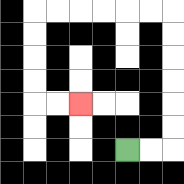{'start': '[5, 6]', 'end': '[3, 4]', 'path_directions': 'R,R,U,U,U,U,U,U,L,L,L,L,L,L,D,D,D,D,R,R', 'path_coordinates': '[[5, 6], [6, 6], [7, 6], [7, 5], [7, 4], [7, 3], [7, 2], [7, 1], [7, 0], [6, 0], [5, 0], [4, 0], [3, 0], [2, 0], [1, 0], [1, 1], [1, 2], [1, 3], [1, 4], [2, 4], [3, 4]]'}